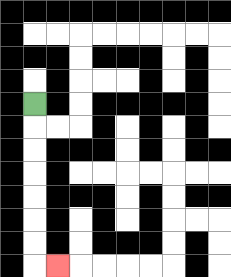{'start': '[1, 4]', 'end': '[2, 11]', 'path_directions': 'D,D,D,D,D,D,D,R', 'path_coordinates': '[[1, 4], [1, 5], [1, 6], [1, 7], [1, 8], [1, 9], [1, 10], [1, 11], [2, 11]]'}